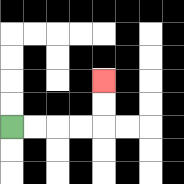{'start': '[0, 5]', 'end': '[4, 3]', 'path_directions': 'R,R,R,R,U,U', 'path_coordinates': '[[0, 5], [1, 5], [2, 5], [3, 5], [4, 5], [4, 4], [4, 3]]'}